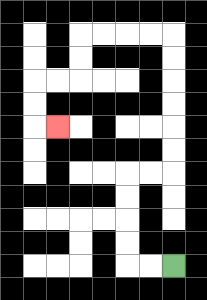{'start': '[7, 11]', 'end': '[2, 5]', 'path_directions': 'L,L,U,U,U,U,R,R,U,U,U,U,U,U,L,L,L,L,D,D,L,L,D,D,R', 'path_coordinates': '[[7, 11], [6, 11], [5, 11], [5, 10], [5, 9], [5, 8], [5, 7], [6, 7], [7, 7], [7, 6], [7, 5], [7, 4], [7, 3], [7, 2], [7, 1], [6, 1], [5, 1], [4, 1], [3, 1], [3, 2], [3, 3], [2, 3], [1, 3], [1, 4], [1, 5], [2, 5]]'}